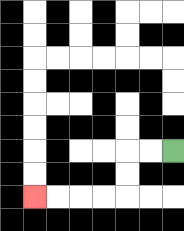{'start': '[7, 6]', 'end': '[1, 8]', 'path_directions': 'L,L,D,D,L,L,L,L', 'path_coordinates': '[[7, 6], [6, 6], [5, 6], [5, 7], [5, 8], [4, 8], [3, 8], [2, 8], [1, 8]]'}